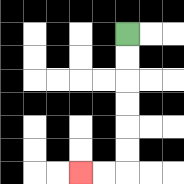{'start': '[5, 1]', 'end': '[3, 7]', 'path_directions': 'D,D,D,D,D,D,L,L', 'path_coordinates': '[[5, 1], [5, 2], [5, 3], [5, 4], [5, 5], [5, 6], [5, 7], [4, 7], [3, 7]]'}